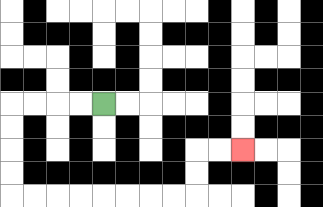{'start': '[4, 4]', 'end': '[10, 6]', 'path_directions': 'L,L,L,L,D,D,D,D,R,R,R,R,R,R,R,R,U,U,R,R', 'path_coordinates': '[[4, 4], [3, 4], [2, 4], [1, 4], [0, 4], [0, 5], [0, 6], [0, 7], [0, 8], [1, 8], [2, 8], [3, 8], [4, 8], [5, 8], [6, 8], [7, 8], [8, 8], [8, 7], [8, 6], [9, 6], [10, 6]]'}